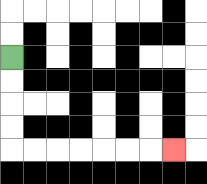{'start': '[0, 2]', 'end': '[7, 6]', 'path_directions': 'D,D,D,D,R,R,R,R,R,R,R', 'path_coordinates': '[[0, 2], [0, 3], [0, 4], [0, 5], [0, 6], [1, 6], [2, 6], [3, 6], [4, 6], [5, 6], [6, 6], [7, 6]]'}